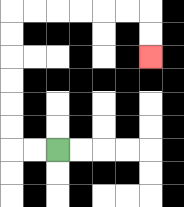{'start': '[2, 6]', 'end': '[6, 2]', 'path_directions': 'L,L,U,U,U,U,U,U,R,R,R,R,R,R,D,D', 'path_coordinates': '[[2, 6], [1, 6], [0, 6], [0, 5], [0, 4], [0, 3], [0, 2], [0, 1], [0, 0], [1, 0], [2, 0], [3, 0], [4, 0], [5, 0], [6, 0], [6, 1], [6, 2]]'}